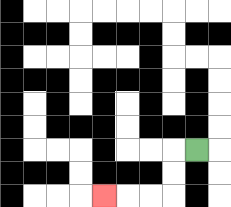{'start': '[8, 6]', 'end': '[4, 8]', 'path_directions': 'L,D,D,L,L,L', 'path_coordinates': '[[8, 6], [7, 6], [7, 7], [7, 8], [6, 8], [5, 8], [4, 8]]'}